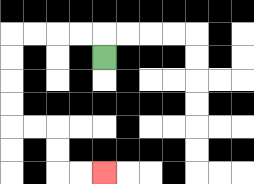{'start': '[4, 2]', 'end': '[4, 7]', 'path_directions': 'U,L,L,L,L,D,D,D,D,R,R,D,D,R,R', 'path_coordinates': '[[4, 2], [4, 1], [3, 1], [2, 1], [1, 1], [0, 1], [0, 2], [0, 3], [0, 4], [0, 5], [1, 5], [2, 5], [2, 6], [2, 7], [3, 7], [4, 7]]'}